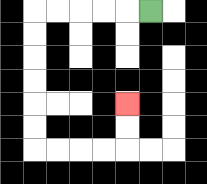{'start': '[6, 0]', 'end': '[5, 4]', 'path_directions': 'L,L,L,L,L,D,D,D,D,D,D,R,R,R,R,U,U', 'path_coordinates': '[[6, 0], [5, 0], [4, 0], [3, 0], [2, 0], [1, 0], [1, 1], [1, 2], [1, 3], [1, 4], [1, 5], [1, 6], [2, 6], [3, 6], [4, 6], [5, 6], [5, 5], [5, 4]]'}